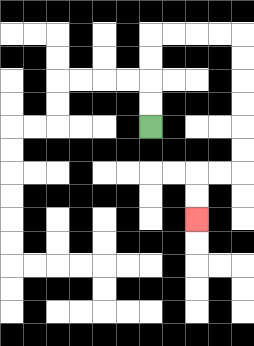{'start': '[6, 5]', 'end': '[8, 9]', 'path_directions': 'U,U,U,U,R,R,R,R,D,D,D,D,D,D,L,L,D,D', 'path_coordinates': '[[6, 5], [6, 4], [6, 3], [6, 2], [6, 1], [7, 1], [8, 1], [9, 1], [10, 1], [10, 2], [10, 3], [10, 4], [10, 5], [10, 6], [10, 7], [9, 7], [8, 7], [8, 8], [8, 9]]'}